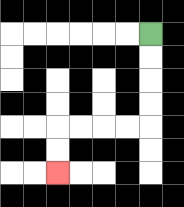{'start': '[6, 1]', 'end': '[2, 7]', 'path_directions': 'D,D,D,D,L,L,L,L,D,D', 'path_coordinates': '[[6, 1], [6, 2], [6, 3], [6, 4], [6, 5], [5, 5], [4, 5], [3, 5], [2, 5], [2, 6], [2, 7]]'}